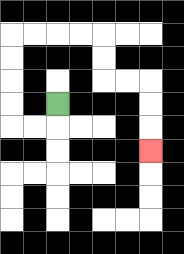{'start': '[2, 4]', 'end': '[6, 6]', 'path_directions': 'D,L,L,U,U,U,U,R,R,R,R,D,D,R,R,D,D,D', 'path_coordinates': '[[2, 4], [2, 5], [1, 5], [0, 5], [0, 4], [0, 3], [0, 2], [0, 1], [1, 1], [2, 1], [3, 1], [4, 1], [4, 2], [4, 3], [5, 3], [6, 3], [6, 4], [6, 5], [6, 6]]'}